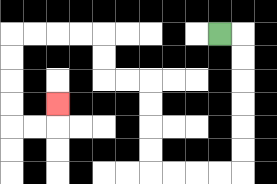{'start': '[9, 1]', 'end': '[2, 4]', 'path_directions': 'R,D,D,D,D,D,D,L,L,L,L,U,U,U,U,L,L,U,U,L,L,L,L,D,D,D,D,R,R,U', 'path_coordinates': '[[9, 1], [10, 1], [10, 2], [10, 3], [10, 4], [10, 5], [10, 6], [10, 7], [9, 7], [8, 7], [7, 7], [6, 7], [6, 6], [6, 5], [6, 4], [6, 3], [5, 3], [4, 3], [4, 2], [4, 1], [3, 1], [2, 1], [1, 1], [0, 1], [0, 2], [0, 3], [0, 4], [0, 5], [1, 5], [2, 5], [2, 4]]'}